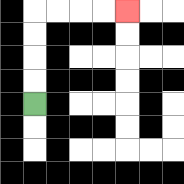{'start': '[1, 4]', 'end': '[5, 0]', 'path_directions': 'U,U,U,U,R,R,R,R', 'path_coordinates': '[[1, 4], [1, 3], [1, 2], [1, 1], [1, 0], [2, 0], [3, 0], [4, 0], [5, 0]]'}